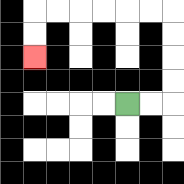{'start': '[5, 4]', 'end': '[1, 2]', 'path_directions': 'R,R,U,U,U,U,L,L,L,L,L,L,D,D', 'path_coordinates': '[[5, 4], [6, 4], [7, 4], [7, 3], [7, 2], [7, 1], [7, 0], [6, 0], [5, 0], [4, 0], [3, 0], [2, 0], [1, 0], [1, 1], [1, 2]]'}